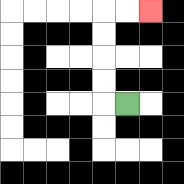{'start': '[5, 4]', 'end': '[6, 0]', 'path_directions': 'L,U,U,U,U,R,R', 'path_coordinates': '[[5, 4], [4, 4], [4, 3], [4, 2], [4, 1], [4, 0], [5, 0], [6, 0]]'}